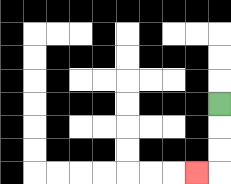{'start': '[9, 4]', 'end': '[8, 7]', 'path_directions': 'D,D,D,L', 'path_coordinates': '[[9, 4], [9, 5], [9, 6], [9, 7], [8, 7]]'}